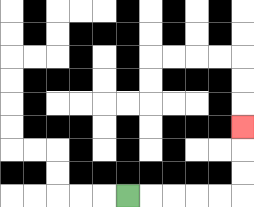{'start': '[5, 8]', 'end': '[10, 5]', 'path_directions': 'R,R,R,R,R,U,U,U', 'path_coordinates': '[[5, 8], [6, 8], [7, 8], [8, 8], [9, 8], [10, 8], [10, 7], [10, 6], [10, 5]]'}